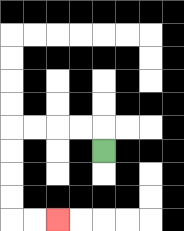{'start': '[4, 6]', 'end': '[2, 9]', 'path_directions': 'U,L,L,L,L,D,D,D,D,R,R', 'path_coordinates': '[[4, 6], [4, 5], [3, 5], [2, 5], [1, 5], [0, 5], [0, 6], [0, 7], [0, 8], [0, 9], [1, 9], [2, 9]]'}